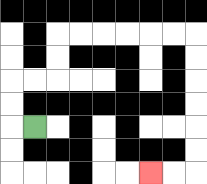{'start': '[1, 5]', 'end': '[6, 7]', 'path_directions': 'L,U,U,R,R,U,U,R,R,R,R,R,R,D,D,D,D,D,D,L,L', 'path_coordinates': '[[1, 5], [0, 5], [0, 4], [0, 3], [1, 3], [2, 3], [2, 2], [2, 1], [3, 1], [4, 1], [5, 1], [6, 1], [7, 1], [8, 1], [8, 2], [8, 3], [8, 4], [8, 5], [8, 6], [8, 7], [7, 7], [6, 7]]'}